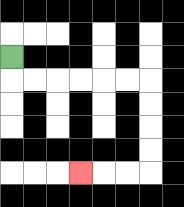{'start': '[0, 2]', 'end': '[3, 7]', 'path_directions': 'D,R,R,R,R,R,R,D,D,D,D,L,L,L', 'path_coordinates': '[[0, 2], [0, 3], [1, 3], [2, 3], [3, 3], [4, 3], [5, 3], [6, 3], [6, 4], [6, 5], [6, 6], [6, 7], [5, 7], [4, 7], [3, 7]]'}